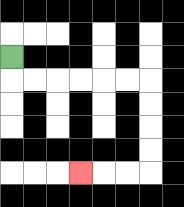{'start': '[0, 2]', 'end': '[3, 7]', 'path_directions': 'D,R,R,R,R,R,R,D,D,D,D,L,L,L', 'path_coordinates': '[[0, 2], [0, 3], [1, 3], [2, 3], [3, 3], [4, 3], [5, 3], [6, 3], [6, 4], [6, 5], [6, 6], [6, 7], [5, 7], [4, 7], [3, 7]]'}